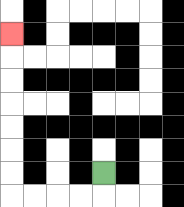{'start': '[4, 7]', 'end': '[0, 1]', 'path_directions': 'D,L,L,L,L,U,U,U,U,U,U,U', 'path_coordinates': '[[4, 7], [4, 8], [3, 8], [2, 8], [1, 8], [0, 8], [0, 7], [0, 6], [0, 5], [0, 4], [0, 3], [0, 2], [0, 1]]'}